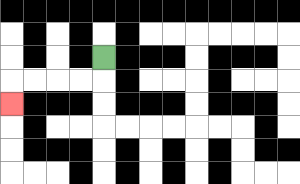{'start': '[4, 2]', 'end': '[0, 4]', 'path_directions': 'D,L,L,L,L,D', 'path_coordinates': '[[4, 2], [4, 3], [3, 3], [2, 3], [1, 3], [0, 3], [0, 4]]'}